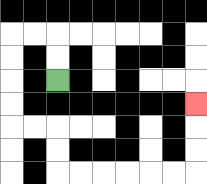{'start': '[2, 3]', 'end': '[8, 4]', 'path_directions': 'U,U,L,L,D,D,D,D,R,R,D,D,R,R,R,R,R,R,U,U,U', 'path_coordinates': '[[2, 3], [2, 2], [2, 1], [1, 1], [0, 1], [0, 2], [0, 3], [0, 4], [0, 5], [1, 5], [2, 5], [2, 6], [2, 7], [3, 7], [4, 7], [5, 7], [6, 7], [7, 7], [8, 7], [8, 6], [8, 5], [8, 4]]'}